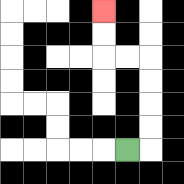{'start': '[5, 6]', 'end': '[4, 0]', 'path_directions': 'R,U,U,U,U,L,L,U,U', 'path_coordinates': '[[5, 6], [6, 6], [6, 5], [6, 4], [6, 3], [6, 2], [5, 2], [4, 2], [4, 1], [4, 0]]'}